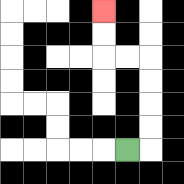{'start': '[5, 6]', 'end': '[4, 0]', 'path_directions': 'R,U,U,U,U,L,L,U,U', 'path_coordinates': '[[5, 6], [6, 6], [6, 5], [6, 4], [6, 3], [6, 2], [5, 2], [4, 2], [4, 1], [4, 0]]'}